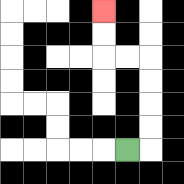{'start': '[5, 6]', 'end': '[4, 0]', 'path_directions': 'R,U,U,U,U,L,L,U,U', 'path_coordinates': '[[5, 6], [6, 6], [6, 5], [6, 4], [6, 3], [6, 2], [5, 2], [4, 2], [4, 1], [4, 0]]'}